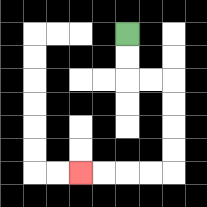{'start': '[5, 1]', 'end': '[3, 7]', 'path_directions': 'D,D,R,R,D,D,D,D,L,L,L,L', 'path_coordinates': '[[5, 1], [5, 2], [5, 3], [6, 3], [7, 3], [7, 4], [7, 5], [7, 6], [7, 7], [6, 7], [5, 7], [4, 7], [3, 7]]'}